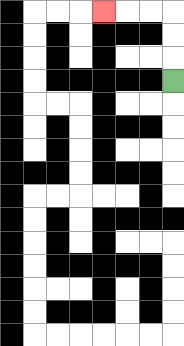{'start': '[7, 3]', 'end': '[4, 0]', 'path_directions': 'U,U,U,L,L,L', 'path_coordinates': '[[7, 3], [7, 2], [7, 1], [7, 0], [6, 0], [5, 0], [4, 0]]'}